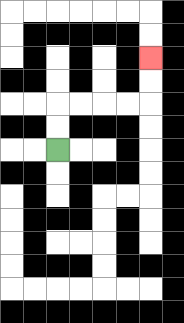{'start': '[2, 6]', 'end': '[6, 2]', 'path_directions': 'U,U,R,R,R,R,U,U', 'path_coordinates': '[[2, 6], [2, 5], [2, 4], [3, 4], [4, 4], [5, 4], [6, 4], [6, 3], [6, 2]]'}